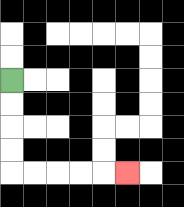{'start': '[0, 3]', 'end': '[5, 7]', 'path_directions': 'D,D,D,D,R,R,R,R,R', 'path_coordinates': '[[0, 3], [0, 4], [0, 5], [0, 6], [0, 7], [1, 7], [2, 7], [3, 7], [4, 7], [5, 7]]'}